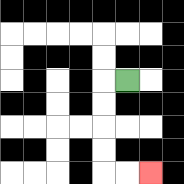{'start': '[5, 3]', 'end': '[6, 7]', 'path_directions': 'L,D,D,D,D,R,R', 'path_coordinates': '[[5, 3], [4, 3], [4, 4], [4, 5], [4, 6], [4, 7], [5, 7], [6, 7]]'}